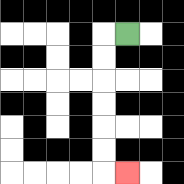{'start': '[5, 1]', 'end': '[5, 7]', 'path_directions': 'L,D,D,D,D,D,D,R', 'path_coordinates': '[[5, 1], [4, 1], [4, 2], [4, 3], [4, 4], [4, 5], [4, 6], [4, 7], [5, 7]]'}